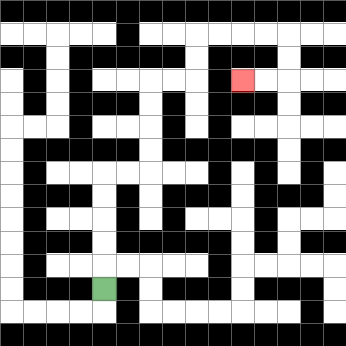{'start': '[4, 12]', 'end': '[10, 3]', 'path_directions': 'U,U,U,U,U,R,R,U,U,U,U,R,R,U,U,R,R,R,R,D,D,L,L', 'path_coordinates': '[[4, 12], [4, 11], [4, 10], [4, 9], [4, 8], [4, 7], [5, 7], [6, 7], [6, 6], [6, 5], [6, 4], [6, 3], [7, 3], [8, 3], [8, 2], [8, 1], [9, 1], [10, 1], [11, 1], [12, 1], [12, 2], [12, 3], [11, 3], [10, 3]]'}